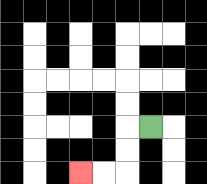{'start': '[6, 5]', 'end': '[3, 7]', 'path_directions': 'L,D,D,L,L', 'path_coordinates': '[[6, 5], [5, 5], [5, 6], [5, 7], [4, 7], [3, 7]]'}